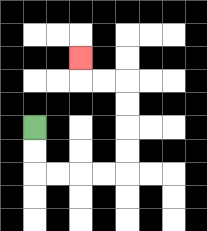{'start': '[1, 5]', 'end': '[3, 2]', 'path_directions': 'D,D,R,R,R,R,U,U,U,U,L,L,U', 'path_coordinates': '[[1, 5], [1, 6], [1, 7], [2, 7], [3, 7], [4, 7], [5, 7], [5, 6], [5, 5], [5, 4], [5, 3], [4, 3], [3, 3], [3, 2]]'}